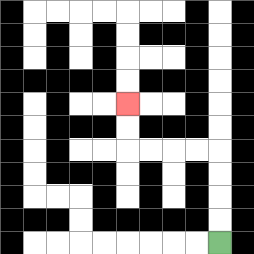{'start': '[9, 10]', 'end': '[5, 4]', 'path_directions': 'U,U,U,U,L,L,L,L,U,U', 'path_coordinates': '[[9, 10], [9, 9], [9, 8], [9, 7], [9, 6], [8, 6], [7, 6], [6, 6], [5, 6], [5, 5], [5, 4]]'}